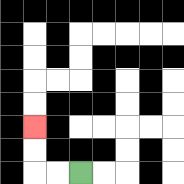{'start': '[3, 7]', 'end': '[1, 5]', 'path_directions': 'L,L,U,U', 'path_coordinates': '[[3, 7], [2, 7], [1, 7], [1, 6], [1, 5]]'}